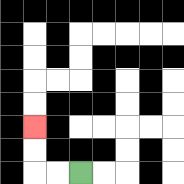{'start': '[3, 7]', 'end': '[1, 5]', 'path_directions': 'L,L,U,U', 'path_coordinates': '[[3, 7], [2, 7], [1, 7], [1, 6], [1, 5]]'}